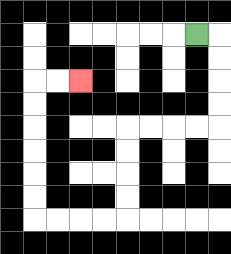{'start': '[8, 1]', 'end': '[3, 3]', 'path_directions': 'R,D,D,D,D,L,L,L,L,D,D,D,D,L,L,L,L,U,U,U,U,U,U,R,R', 'path_coordinates': '[[8, 1], [9, 1], [9, 2], [9, 3], [9, 4], [9, 5], [8, 5], [7, 5], [6, 5], [5, 5], [5, 6], [5, 7], [5, 8], [5, 9], [4, 9], [3, 9], [2, 9], [1, 9], [1, 8], [1, 7], [1, 6], [1, 5], [1, 4], [1, 3], [2, 3], [3, 3]]'}